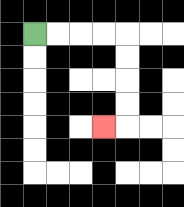{'start': '[1, 1]', 'end': '[4, 5]', 'path_directions': 'R,R,R,R,D,D,D,D,L', 'path_coordinates': '[[1, 1], [2, 1], [3, 1], [4, 1], [5, 1], [5, 2], [5, 3], [5, 4], [5, 5], [4, 5]]'}